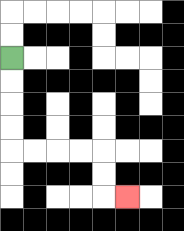{'start': '[0, 2]', 'end': '[5, 8]', 'path_directions': 'D,D,D,D,R,R,R,R,D,D,R', 'path_coordinates': '[[0, 2], [0, 3], [0, 4], [0, 5], [0, 6], [1, 6], [2, 6], [3, 6], [4, 6], [4, 7], [4, 8], [5, 8]]'}